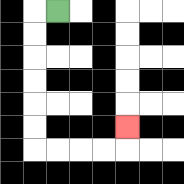{'start': '[2, 0]', 'end': '[5, 5]', 'path_directions': 'L,D,D,D,D,D,D,R,R,R,R,U', 'path_coordinates': '[[2, 0], [1, 0], [1, 1], [1, 2], [1, 3], [1, 4], [1, 5], [1, 6], [2, 6], [3, 6], [4, 6], [5, 6], [5, 5]]'}